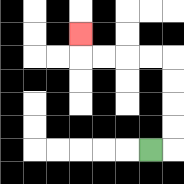{'start': '[6, 6]', 'end': '[3, 1]', 'path_directions': 'R,U,U,U,U,L,L,L,L,U', 'path_coordinates': '[[6, 6], [7, 6], [7, 5], [7, 4], [7, 3], [7, 2], [6, 2], [5, 2], [4, 2], [3, 2], [3, 1]]'}